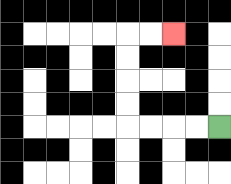{'start': '[9, 5]', 'end': '[7, 1]', 'path_directions': 'L,L,L,L,U,U,U,U,R,R', 'path_coordinates': '[[9, 5], [8, 5], [7, 5], [6, 5], [5, 5], [5, 4], [5, 3], [5, 2], [5, 1], [6, 1], [7, 1]]'}